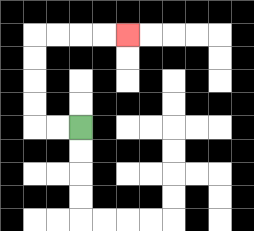{'start': '[3, 5]', 'end': '[5, 1]', 'path_directions': 'L,L,U,U,U,U,R,R,R,R', 'path_coordinates': '[[3, 5], [2, 5], [1, 5], [1, 4], [1, 3], [1, 2], [1, 1], [2, 1], [3, 1], [4, 1], [5, 1]]'}